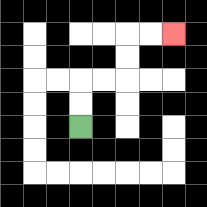{'start': '[3, 5]', 'end': '[7, 1]', 'path_directions': 'U,U,R,R,U,U,R,R', 'path_coordinates': '[[3, 5], [3, 4], [3, 3], [4, 3], [5, 3], [5, 2], [5, 1], [6, 1], [7, 1]]'}